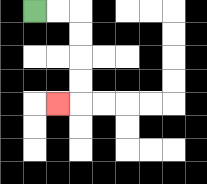{'start': '[1, 0]', 'end': '[2, 4]', 'path_directions': 'R,R,D,D,D,D,L', 'path_coordinates': '[[1, 0], [2, 0], [3, 0], [3, 1], [3, 2], [3, 3], [3, 4], [2, 4]]'}